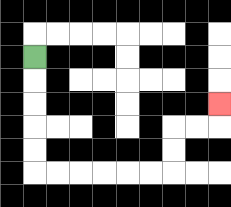{'start': '[1, 2]', 'end': '[9, 4]', 'path_directions': 'D,D,D,D,D,R,R,R,R,R,R,U,U,R,R,U', 'path_coordinates': '[[1, 2], [1, 3], [1, 4], [1, 5], [1, 6], [1, 7], [2, 7], [3, 7], [4, 7], [5, 7], [6, 7], [7, 7], [7, 6], [7, 5], [8, 5], [9, 5], [9, 4]]'}